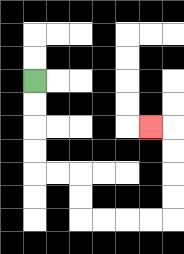{'start': '[1, 3]', 'end': '[6, 5]', 'path_directions': 'D,D,D,D,R,R,D,D,R,R,R,R,U,U,U,U,L', 'path_coordinates': '[[1, 3], [1, 4], [1, 5], [1, 6], [1, 7], [2, 7], [3, 7], [3, 8], [3, 9], [4, 9], [5, 9], [6, 9], [7, 9], [7, 8], [7, 7], [7, 6], [7, 5], [6, 5]]'}